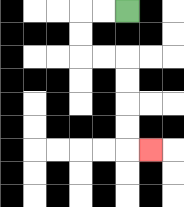{'start': '[5, 0]', 'end': '[6, 6]', 'path_directions': 'L,L,D,D,R,R,D,D,D,D,R', 'path_coordinates': '[[5, 0], [4, 0], [3, 0], [3, 1], [3, 2], [4, 2], [5, 2], [5, 3], [5, 4], [5, 5], [5, 6], [6, 6]]'}